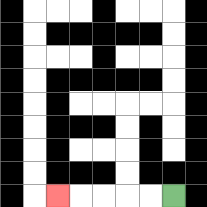{'start': '[7, 8]', 'end': '[2, 8]', 'path_directions': 'L,L,L,L,L', 'path_coordinates': '[[7, 8], [6, 8], [5, 8], [4, 8], [3, 8], [2, 8]]'}